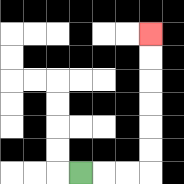{'start': '[3, 7]', 'end': '[6, 1]', 'path_directions': 'R,R,R,U,U,U,U,U,U', 'path_coordinates': '[[3, 7], [4, 7], [5, 7], [6, 7], [6, 6], [6, 5], [6, 4], [6, 3], [6, 2], [6, 1]]'}